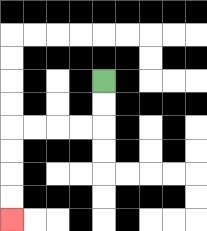{'start': '[4, 3]', 'end': '[0, 9]', 'path_directions': 'D,D,L,L,L,L,D,D,D,D', 'path_coordinates': '[[4, 3], [4, 4], [4, 5], [3, 5], [2, 5], [1, 5], [0, 5], [0, 6], [0, 7], [0, 8], [0, 9]]'}